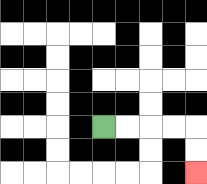{'start': '[4, 5]', 'end': '[8, 7]', 'path_directions': 'R,R,R,R,D,D', 'path_coordinates': '[[4, 5], [5, 5], [6, 5], [7, 5], [8, 5], [8, 6], [8, 7]]'}